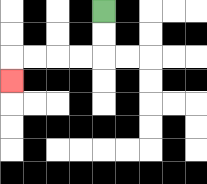{'start': '[4, 0]', 'end': '[0, 3]', 'path_directions': 'D,D,L,L,L,L,D', 'path_coordinates': '[[4, 0], [4, 1], [4, 2], [3, 2], [2, 2], [1, 2], [0, 2], [0, 3]]'}